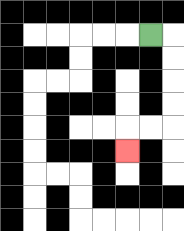{'start': '[6, 1]', 'end': '[5, 6]', 'path_directions': 'R,D,D,D,D,L,L,D', 'path_coordinates': '[[6, 1], [7, 1], [7, 2], [7, 3], [7, 4], [7, 5], [6, 5], [5, 5], [5, 6]]'}